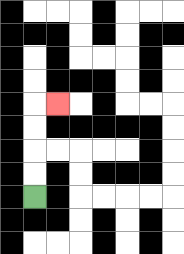{'start': '[1, 8]', 'end': '[2, 4]', 'path_directions': 'U,U,U,U,R', 'path_coordinates': '[[1, 8], [1, 7], [1, 6], [1, 5], [1, 4], [2, 4]]'}